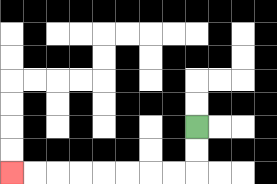{'start': '[8, 5]', 'end': '[0, 7]', 'path_directions': 'D,D,L,L,L,L,L,L,L,L', 'path_coordinates': '[[8, 5], [8, 6], [8, 7], [7, 7], [6, 7], [5, 7], [4, 7], [3, 7], [2, 7], [1, 7], [0, 7]]'}